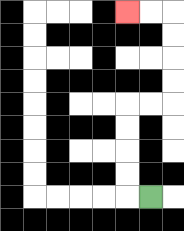{'start': '[6, 8]', 'end': '[5, 0]', 'path_directions': 'L,U,U,U,U,R,R,U,U,U,U,L,L', 'path_coordinates': '[[6, 8], [5, 8], [5, 7], [5, 6], [5, 5], [5, 4], [6, 4], [7, 4], [7, 3], [7, 2], [7, 1], [7, 0], [6, 0], [5, 0]]'}